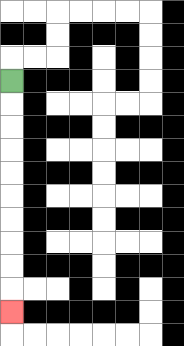{'start': '[0, 3]', 'end': '[0, 13]', 'path_directions': 'D,D,D,D,D,D,D,D,D,D', 'path_coordinates': '[[0, 3], [0, 4], [0, 5], [0, 6], [0, 7], [0, 8], [0, 9], [0, 10], [0, 11], [0, 12], [0, 13]]'}